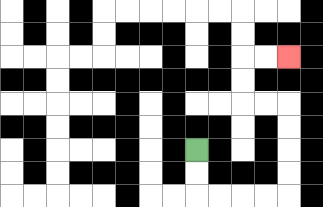{'start': '[8, 6]', 'end': '[12, 2]', 'path_directions': 'D,D,R,R,R,R,U,U,U,U,L,L,U,U,R,R', 'path_coordinates': '[[8, 6], [8, 7], [8, 8], [9, 8], [10, 8], [11, 8], [12, 8], [12, 7], [12, 6], [12, 5], [12, 4], [11, 4], [10, 4], [10, 3], [10, 2], [11, 2], [12, 2]]'}